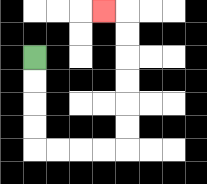{'start': '[1, 2]', 'end': '[4, 0]', 'path_directions': 'D,D,D,D,R,R,R,R,U,U,U,U,U,U,L', 'path_coordinates': '[[1, 2], [1, 3], [1, 4], [1, 5], [1, 6], [2, 6], [3, 6], [4, 6], [5, 6], [5, 5], [5, 4], [5, 3], [5, 2], [5, 1], [5, 0], [4, 0]]'}